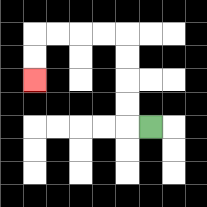{'start': '[6, 5]', 'end': '[1, 3]', 'path_directions': 'L,U,U,U,U,L,L,L,L,D,D', 'path_coordinates': '[[6, 5], [5, 5], [5, 4], [5, 3], [5, 2], [5, 1], [4, 1], [3, 1], [2, 1], [1, 1], [1, 2], [1, 3]]'}